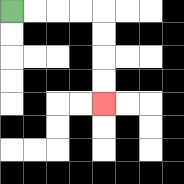{'start': '[0, 0]', 'end': '[4, 4]', 'path_directions': 'R,R,R,R,D,D,D,D', 'path_coordinates': '[[0, 0], [1, 0], [2, 0], [3, 0], [4, 0], [4, 1], [4, 2], [4, 3], [4, 4]]'}